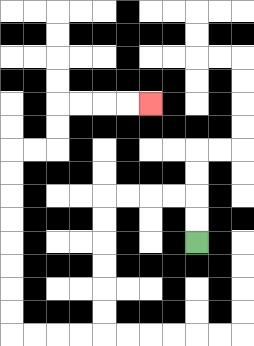{'start': '[8, 10]', 'end': '[6, 4]', 'path_directions': 'U,U,L,L,L,L,D,D,D,D,D,D,L,L,L,L,U,U,U,U,U,U,U,U,R,R,U,U,R,R,R,R', 'path_coordinates': '[[8, 10], [8, 9], [8, 8], [7, 8], [6, 8], [5, 8], [4, 8], [4, 9], [4, 10], [4, 11], [4, 12], [4, 13], [4, 14], [3, 14], [2, 14], [1, 14], [0, 14], [0, 13], [0, 12], [0, 11], [0, 10], [0, 9], [0, 8], [0, 7], [0, 6], [1, 6], [2, 6], [2, 5], [2, 4], [3, 4], [4, 4], [5, 4], [6, 4]]'}